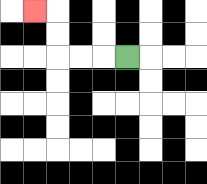{'start': '[5, 2]', 'end': '[1, 0]', 'path_directions': 'L,L,L,U,U,L', 'path_coordinates': '[[5, 2], [4, 2], [3, 2], [2, 2], [2, 1], [2, 0], [1, 0]]'}